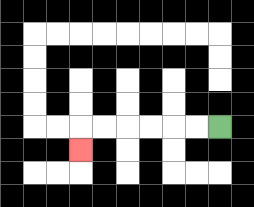{'start': '[9, 5]', 'end': '[3, 6]', 'path_directions': 'L,L,L,L,L,L,D', 'path_coordinates': '[[9, 5], [8, 5], [7, 5], [6, 5], [5, 5], [4, 5], [3, 5], [3, 6]]'}